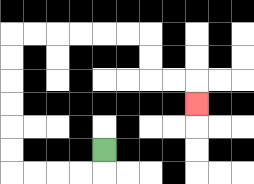{'start': '[4, 6]', 'end': '[8, 4]', 'path_directions': 'D,L,L,L,L,U,U,U,U,U,U,R,R,R,R,R,R,D,D,R,R,D', 'path_coordinates': '[[4, 6], [4, 7], [3, 7], [2, 7], [1, 7], [0, 7], [0, 6], [0, 5], [0, 4], [0, 3], [0, 2], [0, 1], [1, 1], [2, 1], [3, 1], [4, 1], [5, 1], [6, 1], [6, 2], [6, 3], [7, 3], [8, 3], [8, 4]]'}